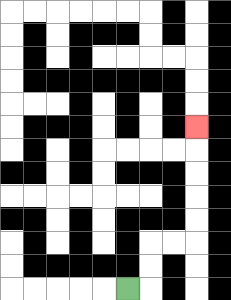{'start': '[5, 12]', 'end': '[8, 5]', 'path_directions': 'R,U,U,R,R,U,U,U,U,U', 'path_coordinates': '[[5, 12], [6, 12], [6, 11], [6, 10], [7, 10], [8, 10], [8, 9], [8, 8], [8, 7], [8, 6], [8, 5]]'}